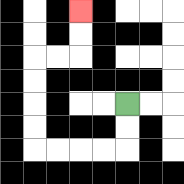{'start': '[5, 4]', 'end': '[3, 0]', 'path_directions': 'D,D,L,L,L,L,U,U,U,U,R,R,U,U', 'path_coordinates': '[[5, 4], [5, 5], [5, 6], [4, 6], [3, 6], [2, 6], [1, 6], [1, 5], [1, 4], [1, 3], [1, 2], [2, 2], [3, 2], [3, 1], [3, 0]]'}